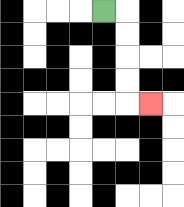{'start': '[4, 0]', 'end': '[6, 4]', 'path_directions': 'R,D,D,D,D,R', 'path_coordinates': '[[4, 0], [5, 0], [5, 1], [5, 2], [5, 3], [5, 4], [6, 4]]'}